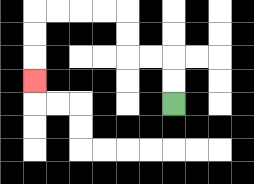{'start': '[7, 4]', 'end': '[1, 3]', 'path_directions': 'U,U,L,L,U,U,L,L,L,L,D,D,D', 'path_coordinates': '[[7, 4], [7, 3], [7, 2], [6, 2], [5, 2], [5, 1], [5, 0], [4, 0], [3, 0], [2, 0], [1, 0], [1, 1], [1, 2], [1, 3]]'}